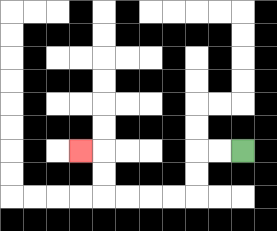{'start': '[10, 6]', 'end': '[3, 6]', 'path_directions': 'L,L,D,D,L,L,L,L,U,U,L', 'path_coordinates': '[[10, 6], [9, 6], [8, 6], [8, 7], [8, 8], [7, 8], [6, 8], [5, 8], [4, 8], [4, 7], [4, 6], [3, 6]]'}